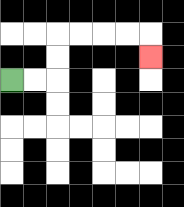{'start': '[0, 3]', 'end': '[6, 2]', 'path_directions': 'R,R,U,U,R,R,R,R,D', 'path_coordinates': '[[0, 3], [1, 3], [2, 3], [2, 2], [2, 1], [3, 1], [4, 1], [5, 1], [6, 1], [6, 2]]'}